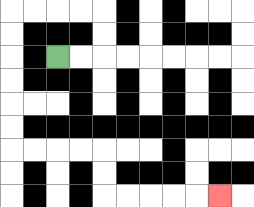{'start': '[2, 2]', 'end': '[9, 8]', 'path_directions': 'R,R,U,U,L,L,L,L,D,D,D,D,D,D,R,R,R,R,D,D,R,R,R,R,R', 'path_coordinates': '[[2, 2], [3, 2], [4, 2], [4, 1], [4, 0], [3, 0], [2, 0], [1, 0], [0, 0], [0, 1], [0, 2], [0, 3], [0, 4], [0, 5], [0, 6], [1, 6], [2, 6], [3, 6], [4, 6], [4, 7], [4, 8], [5, 8], [6, 8], [7, 8], [8, 8], [9, 8]]'}